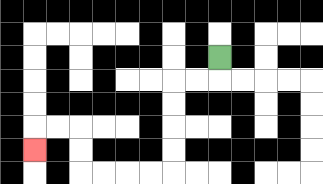{'start': '[9, 2]', 'end': '[1, 6]', 'path_directions': 'D,L,L,D,D,D,D,L,L,L,L,U,U,L,L,D', 'path_coordinates': '[[9, 2], [9, 3], [8, 3], [7, 3], [7, 4], [7, 5], [7, 6], [7, 7], [6, 7], [5, 7], [4, 7], [3, 7], [3, 6], [3, 5], [2, 5], [1, 5], [1, 6]]'}